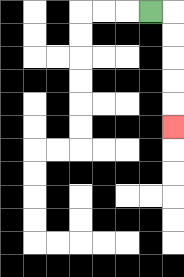{'start': '[6, 0]', 'end': '[7, 5]', 'path_directions': 'R,D,D,D,D,D', 'path_coordinates': '[[6, 0], [7, 0], [7, 1], [7, 2], [7, 3], [7, 4], [7, 5]]'}